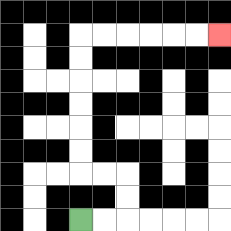{'start': '[3, 9]', 'end': '[9, 1]', 'path_directions': 'R,R,U,U,L,L,U,U,U,U,U,U,R,R,R,R,R,R', 'path_coordinates': '[[3, 9], [4, 9], [5, 9], [5, 8], [5, 7], [4, 7], [3, 7], [3, 6], [3, 5], [3, 4], [3, 3], [3, 2], [3, 1], [4, 1], [5, 1], [6, 1], [7, 1], [8, 1], [9, 1]]'}